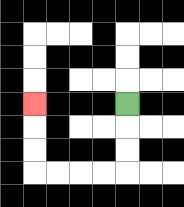{'start': '[5, 4]', 'end': '[1, 4]', 'path_directions': 'D,D,D,L,L,L,L,U,U,U', 'path_coordinates': '[[5, 4], [5, 5], [5, 6], [5, 7], [4, 7], [3, 7], [2, 7], [1, 7], [1, 6], [1, 5], [1, 4]]'}